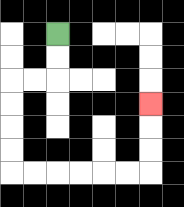{'start': '[2, 1]', 'end': '[6, 4]', 'path_directions': 'D,D,L,L,D,D,D,D,R,R,R,R,R,R,U,U,U', 'path_coordinates': '[[2, 1], [2, 2], [2, 3], [1, 3], [0, 3], [0, 4], [0, 5], [0, 6], [0, 7], [1, 7], [2, 7], [3, 7], [4, 7], [5, 7], [6, 7], [6, 6], [6, 5], [6, 4]]'}